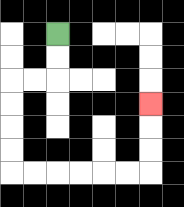{'start': '[2, 1]', 'end': '[6, 4]', 'path_directions': 'D,D,L,L,D,D,D,D,R,R,R,R,R,R,U,U,U', 'path_coordinates': '[[2, 1], [2, 2], [2, 3], [1, 3], [0, 3], [0, 4], [0, 5], [0, 6], [0, 7], [1, 7], [2, 7], [3, 7], [4, 7], [5, 7], [6, 7], [6, 6], [6, 5], [6, 4]]'}